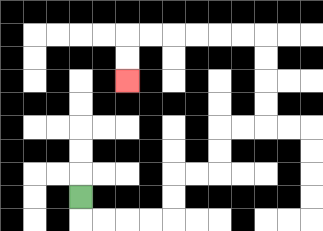{'start': '[3, 8]', 'end': '[5, 3]', 'path_directions': 'D,R,R,R,R,U,U,R,R,U,U,R,R,U,U,U,U,L,L,L,L,L,L,D,D', 'path_coordinates': '[[3, 8], [3, 9], [4, 9], [5, 9], [6, 9], [7, 9], [7, 8], [7, 7], [8, 7], [9, 7], [9, 6], [9, 5], [10, 5], [11, 5], [11, 4], [11, 3], [11, 2], [11, 1], [10, 1], [9, 1], [8, 1], [7, 1], [6, 1], [5, 1], [5, 2], [5, 3]]'}